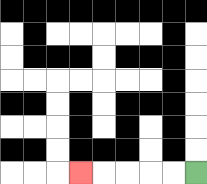{'start': '[8, 7]', 'end': '[3, 7]', 'path_directions': 'L,L,L,L,L', 'path_coordinates': '[[8, 7], [7, 7], [6, 7], [5, 7], [4, 7], [3, 7]]'}